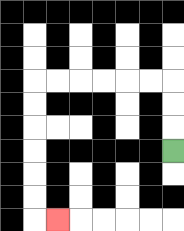{'start': '[7, 6]', 'end': '[2, 9]', 'path_directions': 'U,U,U,L,L,L,L,L,L,D,D,D,D,D,D,R', 'path_coordinates': '[[7, 6], [7, 5], [7, 4], [7, 3], [6, 3], [5, 3], [4, 3], [3, 3], [2, 3], [1, 3], [1, 4], [1, 5], [1, 6], [1, 7], [1, 8], [1, 9], [2, 9]]'}